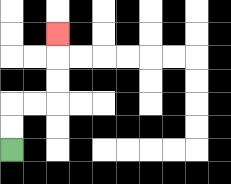{'start': '[0, 6]', 'end': '[2, 1]', 'path_directions': 'U,U,R,R,U,U,U', 'path_coordinates': '[[0, 6], [0, 5], [0, 4], [1, 4], [2, 4], [2, 3], [2, 2], [2, 1]]'}